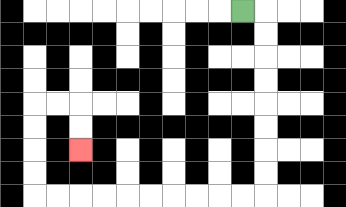{'start': '[10, 0]', 'end': '[3, 6]', 'path_directions': 'R,D,D,D,D,D,D,D,D,L,L,L,L,L,L,L,L,L,L,U,U,U,U,R,R,D,D', 'path_coordinates': '[[10, 0], [11, 0], [11, 1], [11, 2], [11, 3], [11, 4], [11, 5], [11, 6], [11, 7], [11, 8], [10, 8], [9, 8], [8, 8], [7, 8], [6, 8], [5, 8], [4, 8], [3, 8], [2, 8], [1, 8], [1, 7], [1, 6], [1, 5], [1, 4], [2, 4], [3, 4], [3, 5], [3, 6]]'}